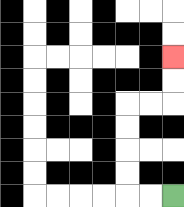{'start': '[7, 8]', 'end': '[7, 2]', 'path_directions': 'L,L,U,U,U,U,R,R,U,U', 'path_coordinates': '[[7, 8], [6, 8], [5, 8], [5, 7], [5, 6], [5, 5], [5, 4], [6, 4], [7, 4], [7, 3], [7, 2]]'}